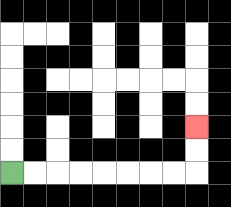{'start': '[0, 7]', 'end': '[8, 5]', 'path_directions': 'R,R,R,R,R,R,R,R,U,U', 'path_coordinates': '[[0, 7], [1, 7], [2, 7], [3, 7], [4, 7], [5, 7], [6, 7], [7, 7], [8, 7], [8, 6], [8, 5]]'}